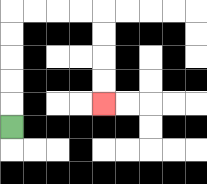{'start': '[0, 5]', 'end': '[4, 4]', 'path_directions': 'U,U,U,U,U,R,R,R,R,D,D,D,D', 'path_coordinates': '[[0, 5], [0, 4], [0, 3], [0, 2], [0, 1], [0, 0], [1, 0], [2, 0], [3, 0], [4, 0], [4, 1], [4, 2], [4, 3], [4, 4]]'}